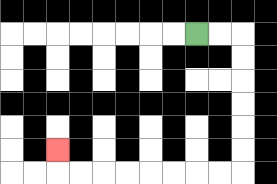{'start': '[8, 1]', 'end': '[2, 6]', 'path_directions': 'R,R,D,D,D,D,D,D,L,L,L,L,L,L,L,L,U', 'path_coordinates': '[[8, 1], [9, 1], [10, 1], [10, 2], [10, 3], [10, 4], [10, 5], [10, 6], [10, 7], [9, 7], [8, 7], [7, 7], [6, 7], [5, 7], [4, 7], [3, 7], [2, 7], [2, 6]]'}